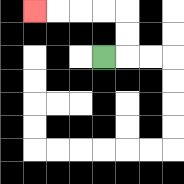{'start': '[4, 2]', 'end': '[1, 0]', 'path_directions': 'R,U,U,L,L,L,L', 'path_coordinates': '[[4, 2], [5, 2], [5, 1], [5, 0], [4, 0], [3, 0], [2, 0], [1, 0]]'}